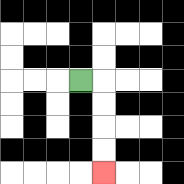{'start': '[3, 3]', 'end': '[4, 7]', 'path_directions': 'R,D,D,D,D', 'path_coordinates': '[[3, 3], [4, 3], [4, 4], [4, 5], [4, 6], [4, 7]]'}